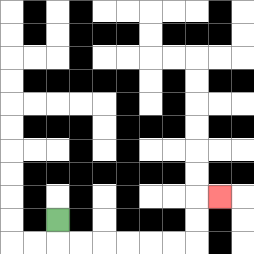{'start': '[2, 9]', 'end': '[9, 8]', 'path_directions': 'D,R,R,R,R,R,R,U,U,R', 'path_coordinates': '[[2, 9], [2, 10], [3, 10], [4, 10], [5, 10], [6, 10], [7, 10], [8, 10], [8, 9], [8, 8], [9, 8]]'}